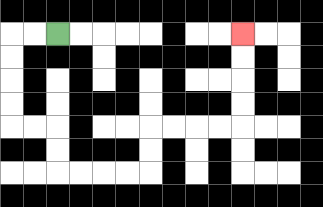{'start': '[2, 1]', 'end': '[10, 1]', 'path_directions': 'L,L,D,D,D,D,R,R,D,D,R,R,R,R,U,U,R,R,R,R,U,U,U,U', 'path_coordinates': '[[2, 1], [1, 1], [0, 1], [0, 2], [0, 3], [0, 4], [0, 5], [1, 5], [2, 5], [2, 6], [2, 7], [3, 7], [4, 7], [5, 7], [6, 7], [6, 6], [6, 5], [7, 5], [8, 5], [9, 5], [10, 5], [10, 4], [10, 3], [10, 2], [10, 1]]'}